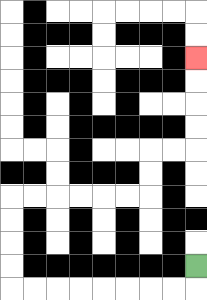{'start': '[8, 11]', 'end': '[8, 2]', 'path_directions': 'D,L,L,L,L,L,L,L,L,U,U,U,U,R,R,R,R,R,R,U,U,R,R,U,U,U,U', 'path_coordinates': '[[8, 11], [8, 12], [7, 12], [6, 12], [5, 12], [4, 12], [3, 12], [2, 12], [1, 12], [0, 12], [0, 11], [0, 10], [0, 9], [0, 8], [1, 8], [2, 8], [3, 8], [4, 8], [5, 8], [6, 8], [6, 7], [6, 6], [7, 6], [8, 6], [8, 5], [8, 4], [8, 3], [8, 2]]'}